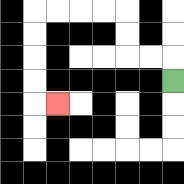{'start': '[7, 3]', 'end': '[2, 4]', 'path_directions': 'U,L,L,U,U,L,L,L,L,D,D,D,D,R', 'path_coordinates': '[[7, 3], [7, 2], [6, 2], [5, 2], [5, 1], [5, 0], [4, 0], [3, 0], [2, 0], [1, 0], [1, 1], [1, 2], [1, 3], [1, 4], [2, 4]]'}